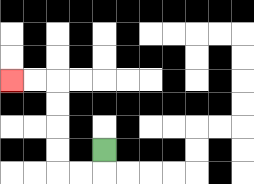{'start': '[4, 6]', 'end': '[0, 3]', 'path_directions': 'D,L,L,U,U,U,U,L,L', 'path_coordinates': '[[4, 6], [4, 7], [3, 7], [2, 7], [2, 6], [2, 5], [2, 4], [2, 3], [1, 3], [0, 3]]'}